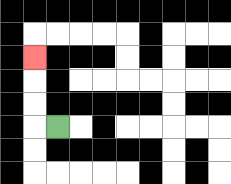{'start': '[2, 5]', 'end': '[1, 2]', 'path_directions': 'L,U,U,U', 'path_coordinates': '[[2, 5], [1, 5], [1, 4], [1, 3], [1, 2]]'}